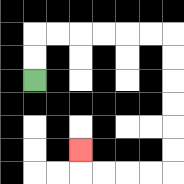{'start': '[1, 3]', 'end': '[3, 6]', 'path_directions': 'U,U,R,R,R,R,R,R,D,D,D,D,D,D,L,L,L,L,U', 'path_coordinates': '[[1, 3], [1, 2], [1, 1], [2, 1], [3, 1], [4, 1], [5, 1], [6, 1], [7, 1], [7, 2], [7, 3], [7, 4], [7, 5], [7, 6], [7, 7], [6, 7], [5, 7], [4, 7], [3, 7], [3, 6]]'}